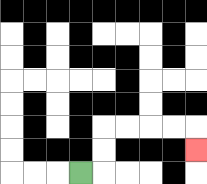{'start': '[3, 7]', 'end': '[8, 6]', 'path_directions': 'R,U,U,R,R,R,R,D', 'path_coordinates': '[[3, 7], [4, 7], [4, 6], [4, 5], [5, 5], [6, 5], [7, 5], [8, 5], [8, 6]]'}